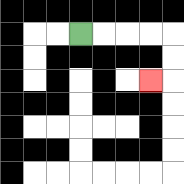{'start': '[3, 1]', 'end': '[6, 3]', 'path_directions': 'R,R,R,R,D,D,L', 'path_coordinates': '[[3, 1], [4, 1], [5, 1], [6, 1], [7, 1], [7, 2], [7, 3], [6, 3]]'}